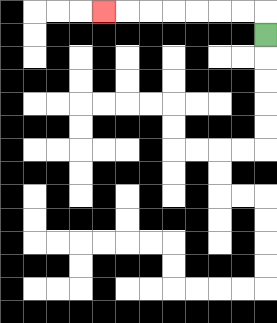{'start': '[11, 1]', 'end': '[4, 0]', 'path_directions': 'U,L,L,L,L,L,L,L', 'path_coordinates': '[[11, 1], [11, 0], [10, 0], [9, 0], [8, 0], [7, 0], [6, 0], [5, 0], [4, 0]]'}